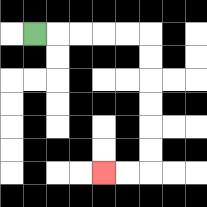{'start': '[1, 1]', 'end': '[4, 7]', 'path_directions': 'R,R,R,R,R,D,D,D,D,D,D,L,L', 'path_coordinates': '[[1, 1], [2, 1], [3, 1], [4, 1], [5, 1], [6, 1], [6, 2], [6, 3], [6, 4], [6, 5], [6, 6], [6, 7], [5, 7], [4, 7]]'}